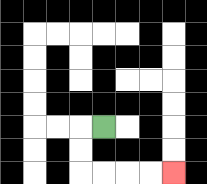{'start': '[4, 5]', 'end': '[7, 7]', 'path_directions': 'L,D,D,R,R,R,R', 'path_coordinates': '[[4, 5], [3, 5], [3, 6], [3, 7], [4, 7], [5, 7], [6, 7], [7, 7]]'}